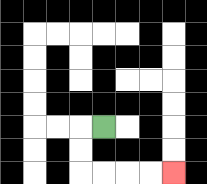{'start': '[4, 5]', 'end': '[7, 7]', 'path_directions': 'L,D,D,R,R,R,R', 'path_coordinates': '[[4, 5], [3, 5], [3, 6], [3, 7], [4, 7], [5, 7], [6, 7], [7, 7]]'}